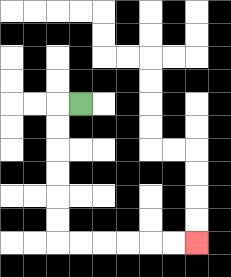{'start': '[3, 4]', 'end': '[8, 10]', 'path_directions': 'L,D,D,D,D,D,D,R,R,R,R,R,R', 'path_coordinates': '[[3, 4], [2, 4], [2, 5], [2, 6], [2, 7], [2, 8], [2, 9], [2, 10], [3, 10], [4, 10], [5, 10], [6, 10], [7, 10], [8, 10]]'}